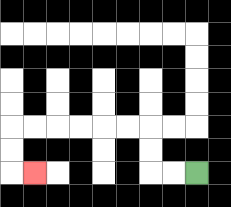{'start': '[8, 7]', 'end': '[1, 7]', 'path_directions': 'L,L,U,U,L,L,L,L,L,L,D,D,R', 'path_coordinates': '[[8, 7], [7, 7], [6, 7], [6, 6], [6, 5], [5, 5], [4, 5], [3, 5], [2, 5], [1, 5], [0, 5], [0, 6], [0, 7], [1, 7]]'}